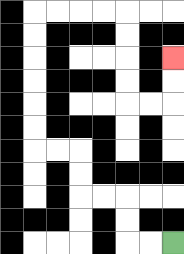{'start': '[7, 10]', 'end': '[7, 2]', 'path_directions': 'L,L,U,U,L,L,U,U,L,L,U,U,U,U,U,U,R,R,R,R,D,D,D,D,R,R,U,U', 'path_coordinates': '[[7, 10], [6, 10], [5, 10], [5, 9], [5, 8], [4, 8], [3, 8], [3, 7], [3, 6], [2, 6], [1, 6], [1, 5], [1, 4], [1, 3], [1, 2], [1, 1], [1, 0], [2, 0], [3, 0], [4, 0], [5, 0], [5, 1], [5, 2], [5, 3], [5, 4], [6, 4], [7, 4], [7, 3], [7, 2]]'}